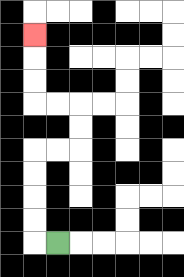{'start': '[2, 10]', 'end': '[1, 1]', 'path_directions': 'L,U,U,U,U,R,R,U,U,L,L,U,U,U', 'path_coordinates': '[[2, 10], [1, 10], [1, 9], [1, 8], [1, 7], [1, 6], [2, 6], [3, 6], [3, 5], [3, 4], [2, 4], [1, 4], [1, 3], [1, 2], [1, 1]]'}